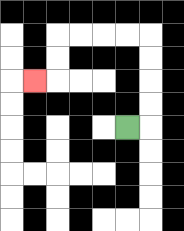{'start': '[5, 5]', 'end': '[1, 3]', 'path_directions': 'R,U,U,U,U,L,L,L,L,D,D,L', 'path_coordinates': '[[5, 5], [6, 5], [6, 4], [6, 3], [6, 2], [6, 1], [5, 1], [4, 1], [3, 1], [2, 1], [2, 2], [2, 3], [1, 3]]'}